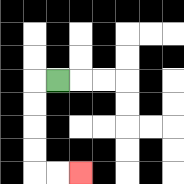{'start': '[2, 3]', 'end': '[3, 7]', 'path_directions': 'L,D,D,D,D,R,R', 'path_coordinates': '[[2, 3], [1, 3], [1, 4], [1, 5], [1, 6], [1, 7], [2, 7], [3, 7]]'}